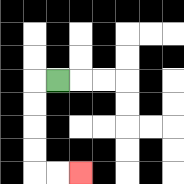{'start': '[2, 3]', 'end': '[3, 7]', 'path_directions': 'L,D,D,D,D,R,R', 'path_coordinates': '[[2, 3], [1, 3], [1, 4], [1, 5], [1, 6], [1, 7], [2, 7], [3, 7]]'}